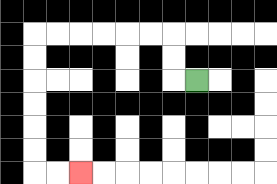{'start': '[8, 3]', 'end': '[3, 7]', 'path_directions': 'L,U,U,L,L,L,L,L,L,D,D,D,D,D,D,R,R', 'path_coordinates': '[[8, 3], [7, 3], [7, 2], [7, 1], [6, 1], [5, 1], [4, 1], [3, 1], [2, 1], [1, 1], [1, 2], [1, 3], [1, 4], [1, 5], [1, 6], [1, 7], [2, 7], [3, 7]]'}